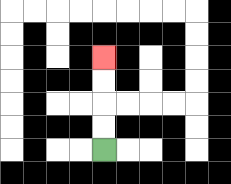{'start': '[4, 6]', 'end': '[4, 2]', 'path_directions': 'U,U,U,U', 'path_coordinates': '[[4, 6], [4, 5], [4, 4], [4, 3], [4, 2]]'}